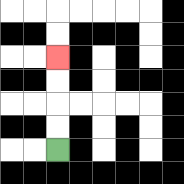{'start': '[2, 6]', 'end': '[2, 2]', 'path_directions': 'U,U,U,U', 'path_coordinates': '[[2, 6], [2, 5], [2, 4], [2, 3], [2, 2]]'}